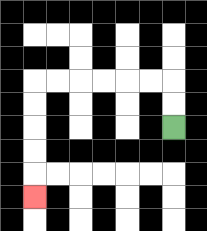{'start': '[7, 5]', 'end': '[1, 8]', 'path_directions': 'U,U,L,L,L,L,L,L,D,D,D,D,D', 'path_coordinates': '[[7, 5], [7, 4], [7, 3], [6, 3], [5, 3], [4, 3], [3, 3], [2, 3], [1, 3], [1, 4], [1, 5], [1, 6], [1, 7], [1, 8]]'}